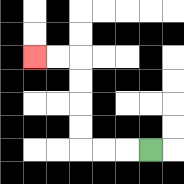{'start': '[6, 6]', 'end': '[1, 2]', 'path_directions': 'L,L,L,U,U,U,U,L,L', 'path_coordinates': '[[6, 6], [5, 6], [4, 6], [3, 6], [3, 5], [3, 4], [3, 3], [3, 2], [2, 2], [1, 2]]'}